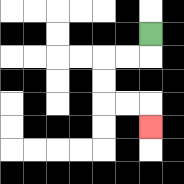{'start': '[6, 1]', 'end': '[6, 5]', 'path_directions': 'D,L,L,D,D,R,R,D', 'path_coordinates': '[[6, 1], [6, 2], [5, 2], [4, 2], [4, 3], [4, 4], [5, 4], [6, 4], [6, 5]]'}